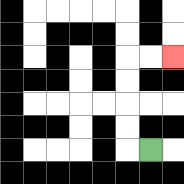{'start': '[6, 6]', 'end': '[7, 2]', 'path_directions': 'L,U,U,U,U,R,R', 'path_coordinates': '[[6, 6], [5, 6], [5, 5], [5, 4], [5, 3], [5, 2], [6, 2], [7, 2]]'}